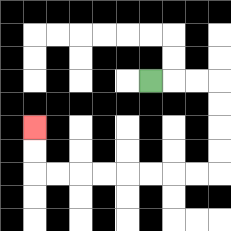{'start': '[6, 3]', 'end': '[1, 5]', 'path_directions': 'R,R,R,D,D,D,D,L,L,L,L,L,L,L,L,U,U', 'path_coordinates': '[[6, 3], [7, 3], [8, 3], [9, 3], [9, 4], [9, 5], [9, 6], [9, 7], [8, 7], [7, 7], [6, 7], [5, 7], [4, 7], [3, 7], [2, 7], [1, 7], [1, 6], [1, 5]]'}